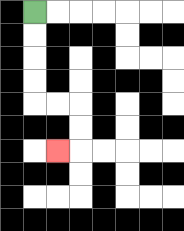{'start': '[1, 0]', 'end': '[2, 6]', 'path_directions': 'D,D,D,D,R,R,D,D,L', 'path_coordinates': '[[1, 0], [1, 1], [1, 2], [1, 3], [1, 4], [2, 4], [3, 4], [3, 5], [3, 6], [2, 6]]'}